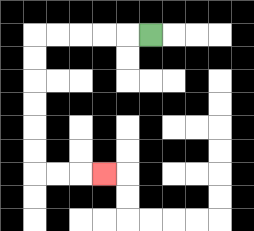{'start': '[6, 1]', 'end': '[4, 7]', 'path_directions': 'L,L,L,L,L,D,D,D,D,D,D,R,R,R', 'path_coordinates': '[[6, 1], [5, 1], [4, 1], [3, 1], [2, 1], [1, 1], [1, 2], [1, 3], [1, 4], [1, 5], [1, 6], [1, 7], [2, 7], [3, 7], [4, 7]]'}